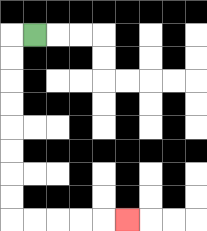{'start': '[1, 1]', 'end': '[5, 9]', 'path_directions': 'L,D,D,D,D,D,D,D,D,R,R,R,R,R', 'path_coordinates': '[[1, 1], [0, 1], [0, 2], [0, 3], [0, 4], [0, 5], [0, 6], [0, 7], [0, 8], [0, 9], [1, 9], [2, 9], [3, 9], [4, 9], [5, 9]]'}